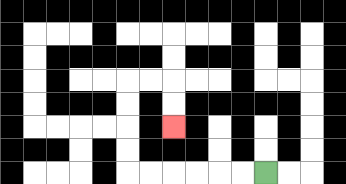{'start': '[11, 7]', 'end': '[7, 5]', 'path_directions': 'L,L,L,L,L,L,U,U,U,U,R,R,D,D', 'path_coordinates': '[[11, 7], [10, 7], [9, 7], [8, 7], [7, 7], [6, 7], [5, 7], [5, 6], [5, 5], [5, 4], [5, 3], [6, 3], [7, 3], [7, 4], [7, 5]]'}